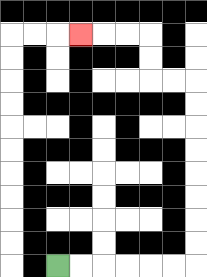{'start': '[2, 11]', 'end': '[3, 1]', 'path_directions': 'R,R,R,R,R,R,U,U,U,U,U,U,U,U,L,L,U,U,L,L,L', 'path_coordinates': '[[2, 11], [3, 11], [4, 11], [5, 11], [6, 11], [7, 11], [8, 11], [8, 10], [8, 9], [8, 8], [8, 7], [8, 6], [8, 5], [8, 4], [8, 3], [7, 3], [6, 3], [6, 2], [6, 1], [5, 1], [4, 1], [3, 1]]'}